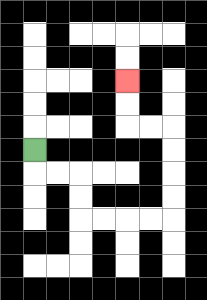{'start': '[1, 6]', 'end': '[5, 3]', 'path_directions': 'D,R,R,D,D,R,R,R,R,U,U,U,U,L,L,U,U', 'path_coordinates': '[[1, 6], [1, 7], [2, 7], [3, 7], [3, 8], [3, 9], [4, 9], [5, 9], [6, 9], [7, 9], [7, 8], [7, 7], [7, 6], [7, 5], [6, 5], [5, 5], [5, 4], [5, 3]]'}